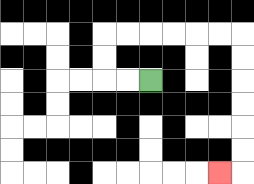{'start': '[6, 3]', 'end': '[9, 7]', 'path_directions': 'L,L,U,U,R,R,R,R,R,R,D,D,D,D,D,D,L', 'path_coordinates': '[[6, 3], [5, 3], [4, 3], [4, 2], [4, 1], [5, 1], [6, 1], [7, 1], [8, 1], [9, 1], [10, 1], [10, 2], [10, 3], [10, 4], [10, 5], [10, 6], [10, 7], [9, 7]]'}